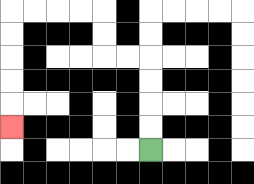{'start': '[6, 6]', 'end': '[0, 5]', 'path_directions': 'U,U,U,U,L,L,U,U,L,L,L,L,D,D,D,D,D', 'path_coordinates': '[[6, 6], [6, 5], [6, 4], [6, 3], [6, 2], [5, 2], [4, 2], [4, 1], [4, 0], [3, 0], [2, 0], [1, 0], [0, 0], [0, 1], [0, 2], [0, 3], [0, 4], [0, 5]]'}